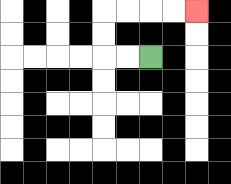{'start': '[6, 2]', 'end': '[8, 0]', 'path_directions': 'L,L,U,U,R,R,R,R', 'path_coordinates': '[[6, 2], [5, 2], [4, 2], [4, 1], [4, 0], [5, 0], [6, 0], [7, 0], [8, 0]]'}